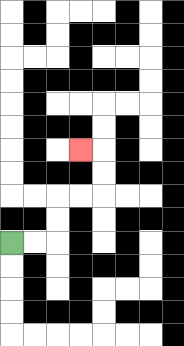{'start': '[0, 10]', 'end': '[3, 6]', 'path_directions': 'R,R,U,U,R,R,U,U,L', 'path_coordinates': '[[0, 10], [1, 10], [2, 10], [2, 9], [2, 8], [3, 8], [4, 8], [4, 7], [4, 6], [3, 6]]'}